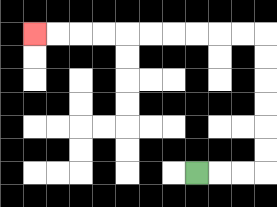{'start': '[8, 7]', 'end': '[1, 1]', 'path_directions': 'R,R,R,U,U,U,U,U,U,L,L,L,L,L,L,L,L,L,L', 'path_coordinates': '[[8, 7], [9, 7], [10, 7], [11, 7], [11, 6], [11, 5], [11, 4], [11, 3], [11, 2], [11, 1], [10, 1], [9, 1], [8, 1], [7, 1], [6, 1], [5, 1], [4, 1], [3, 1], [2, 1], [1, 1]]'}